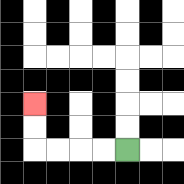{'start': '[5, 6]', 'end': '[1, 4]', 'path_directions': 'L,L,L,L,U,U', 'path_coordinates': '[[5, 6], [4, 6], [3, 6], [2, 6], [1, 6], [1, 5], [1, 4]]'}